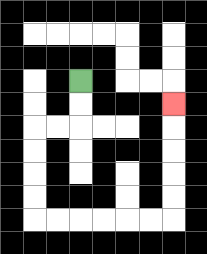{'start': '[3, 3]', 'end': '[7, 4]', 'path_directions': 'D,D,L,L,D,D,D,D,R,R,R,R,R,R,U,U,U,U,U', 'path_coordinates': '[[3, 3], [3, 4], [3, 5], [2, 5], [1, 5], [1, 6], [1, 7], [1, 8], [1, 9], [2, 9], [3, 9], [4, 9], [5, 9], [6, 9], [7, 9], [7, 8], [7, 7], [7, 6], [7, 5], [7, 4]]'}